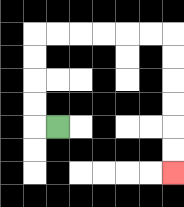{'start': '[2, 5]', 'end': '[7, 7]', 'path_directions': 'L,U,U,U,U,R,R,R,R,R,R,D,D,D,D,D,D', 'path_coordinates': '[[2, 5], [1, 5], [1, 4], [1, 3], [1, 2], [1, 1], [2, 1], [3, 1], [4, 1], [5, 1], [6, 1], [7, 1], [7, 2], [7, 3], [7, 4], [7, 5], [7, 6], [7, 7]]'}